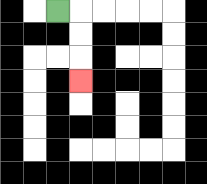{'start': '[2, 0]', 'end': '[3, 3]', 'path_directions': 'R,D,D,D', 'path_coordinates': '[[2, 0], [3, 0], [3, 1], [3, 2], [3, 3]]'}